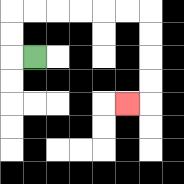{'start': '[1, 2]', 'end': '[5, 4]', 'path_directions': 'L,U,U,R,R,R,R,R,R,D,D,D,D,L', 'path_coordinates': '[[1, 2], [0, 2], [0, 1], [0, 0], [1, 0], [2, 0], [3, 0], [4, 0], [5, 0], [6, 0], [6, 1], [6, 2], [6, 3], [6, 4], [5, 4]]'}